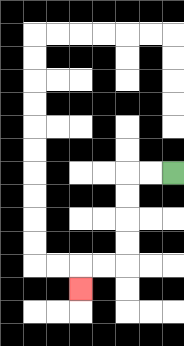{'start': '[7, 7]', 'end': '[3, 12]', 'path_directions': 'L,L,D,D,D,D,L,L,D', 'path_coordinates': '[[7, 7], [6, 7], [5, 7], [5, 8], [5, 9], [5, 10], [5, 11], [4, 11], [3, 11], [3, 12]]'}